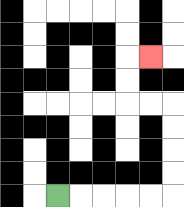{'start': '[2, 8]', 'end': '[6, 2]', 'path_directions': 'R,R,R,R,R,U,U,U,U,L,L,U,U,R', 'path_coordinates': '[[2, 8], [3, 8], [4, 8], [5, 8], [6, 8], [7, 8], [7, 7], [7, 6], [7, 5], [7, 4], [6, 4], [5, 4], [5, 3], [5, 2], [6, 2]]'}